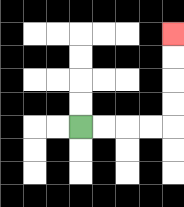{'start': '[3, 5]', 'end': '[7, 1]', 'path_directions': 'R,R,R,R,U,U,U,U', 'path_coordinates': '[[3, 5], [4, 5], [5, 5], [6, 5], [7, 5], [7, 4], [7, 3], [7, 2], [7, 1]]'}